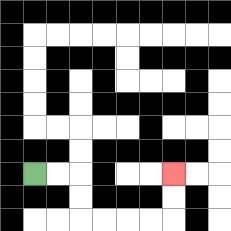{'start': '[1, 7]', 'end': '[7, 7]', 'path_directions': 'R,R,D,D,R,R,R,R,U,U', 'path_coordinates': '[[1, 7], [2, 7], [3, 7], [3, 8], [3, 9], [4, 9], [5, 9], [6, 9], [7, 9], [7, 8], [7, 7]]'}